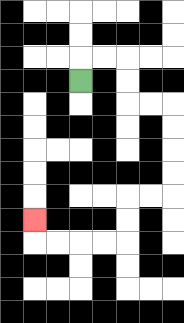{'start': '[3, 3]', 'end': '[1, 9]', 'path_directions': 'U,R,R,D,D,R,R,D,D,D,D,L,L,D,D,L,L,L,L,U', 'path_coordinates': '[[3, 3], [3, 2], [4, 2], [5, 2], [5, 3], [5, 4], [6, 4], [7, 4], [7, 5], [7, 6], [7, 7], [7, 8], [6, 8], [5, 8], [5, 9], [5, 10], [4, 10], [3, 10], [2, 10], [1, 10], [1, 9]]'}